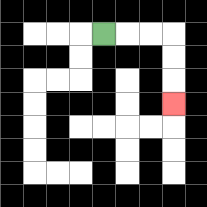{'start': '[4, 1]', 'end': '[7, 4]', 'path_directions': 'R,R,R,D,D,D', 'path_coordinates': '[[4, 1], [5, 1], [6, 1], [7, 1], [7, 2], [7, 3], [7, 4]]'}